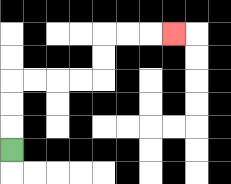{'start': '[0, 6]', 'end': '[7, 1]', 'path_directions': 'U,U,U,R,R,R,R,U,U,R,R,R', 'path_coordinates': '[[0, 6], [0, 5], [0, 4], [0, 3], [1, 3], [2, 3], [3, 3], [4, 3], [4, 2], [4, 1], [5, 1], [6, 1], [7, 1]]'}